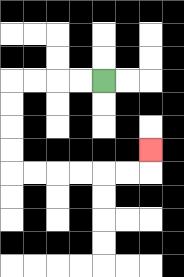{'start': '[4, 3]', 'end': '[6, 6]', 'path_directions': 'L,L,L,L,D,D,D,D,R,R,R,R,R,R,U', 'path_coordinates': '[[4, 3], [3, 3], [2, 3], [1, 3], [0, 3], [0, 4], [0, 5], [0, 6], [0, 7], [1, 7], [2, 7], [3, 7], [4, 7], [5, 7], [6, 7], [6, 6]]'}